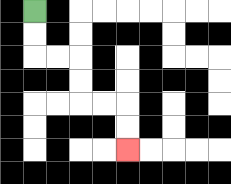{'start': '[1, 0]', 'end': '[5, 6]', 'path_directions': 'D,D,R,R,D,D,R,R,D,D', 'path_coordinates': '[[1, 0], [1, 1], [1, 2], [2, 2], [3, 2], [3, 3], [3, 4], [4, 4], [5, 4], [5, 5], [5, 6]]'}